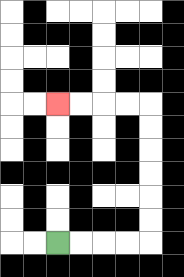{'start': '[2, 10]', 'end': '[2, 4]', 'path_directions': 'R,R,R,R,U,U,U,U,U,U,L,L,L,L', 'path_coordinates': '[[2, 10], [3, 10], [4, 10], [5, 10], [6, 10], [6, 9], [6, 8], [6, 7], [6, 6], [6, 5], [6, 4], [5, 4], [4, 4], [3, 4], [2, 4]]'}